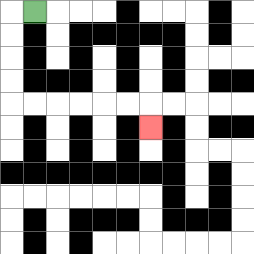{'start': '[1, 0]', 'end': '[6, 5]', 'path_directions': 'L,D,D,D,D,R,R,R,R,R,R,D', 'path_coordinates': '[[1, 0], [0, 0], [0, 1], [0, 2], [0, 3], [0, 4], [1, 4], [2, 4], [3, 4], [4, 4], [5, 4], [6, 4], [6, 5]]'}